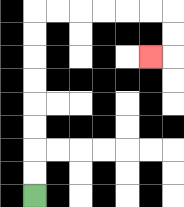{'start': '[1, 8]', 'end': '[6, 2]', 'path_directions': 'U,U,U,U,U,U,U,U,R,R,R,R,R,R,D,D,L', 'path_coordinates': '[[1, 8], [1, 7], [1, 6], [1, 5], [1, 4], [1, 3], [1, 2], [1, 1], [1, 0], [2, 0], [3, 0], [4, 0], [5, 0], [6, 0], [7, 0], [7, 1], [7, 2], [6, 2]]'}